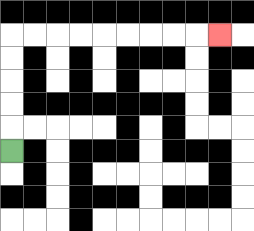{'start': '[0, 6]', 'end': '[9, 1]', 'path_directions': 'U,U,U,U,U,R,R,R,R,R,R,R,R,R', 'path_coordinates': '[[0, 6], [0, 5], [0, 4], [0, 3], [0, 2], [0, 1], [1, 1], [2, 1], [3, 1], [4, 1], [5, 1], [6, 1], [7, 1], [8, 1], [9, 1]]'}